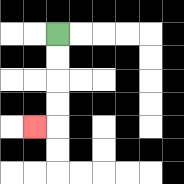{'start': '[2, 1]', 'end': '[1, 5]', 'path_directions': 'D,D,D,D,L', 'path_coordinates': '[[2, 1], [2, 2], [2, 3], [2, 4], [2, 5], [1, 5]]'}